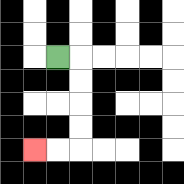{'start': '[2, 2]', 'end': '[1, 6]', 'path_directions': 'R,D,D,D,D,L,L', 'path_coordinates': '[[2, 2], [3, 2], [3, 3], [3, 4], [3, 5], [3, 6], [2, 6], [1, 6]]'}